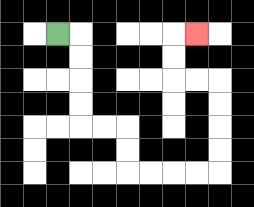{'start': '[2, 1]', 'end': '[8, 1]', 'path_directions': 'R,D,D,D,D,R,R,D,D,R,R,R,R,U,U,U,U,L,L,U,U,R', 'path_coordinates': '[[2, 1], [3, 1], [3, 2], [3, 3], [3, 4], [3, 5], [4, 5], [5, 5], [5, 6], [5, 7], [6, 7], [7, 7], [8, 7], [9, 7], [9, 6], [9, 5], [9, 4], [9, 3], [8, 3], [7, 3], [7, 2], [7, 1], [8, 1]]'}